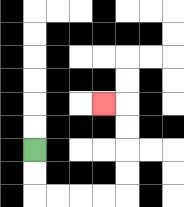{'start': '[1, 6]', 'end': '[4, 4]', 'path_directions': 'D,D,R,R,R,R,U,U,U,U,L', 'path_coordinates': '[[1, 6], [1, 7], [1, 8], [2, 8], [3, 8], [4, 8], [5, 8], [5, 7], [5, 6], [5, 5], [5, 4], [4, 4]]'}